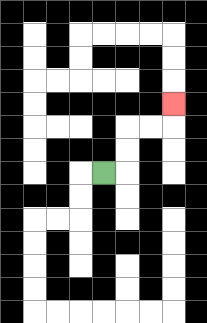{'start': '[4, 7]', 'end': '[7, 4]', 'path_directions': 'R,U,U,R,R,U', 'path_coordinates': '[[4, 7], [5, 7], [5, 6], [5, 5], [6, 5], [7, 5], [7, 4]]'}